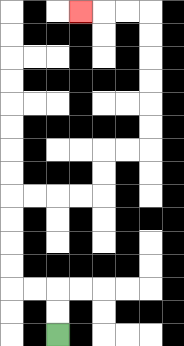{'start': '[2, 14]', 'end': '[3, 0]', 'path_directions': 'U,U,L,L,U,U,U,U,R,R,R,R,U,U,R,R,U,U,U,U,U,U,L,L,L', 'path_coordinates': '[[2, 14], [2, 13], [2, 12], [1, 12], [0, 12], [0, 11], [0, 10], [0, 9], [0, 8], [1, 8], [2, 8], [3, 8], [4, 8], [4, 7], [4, 6], [5, 6], [6, 6], [6, 5], [6, 4], [6, 3], [6, 2], [6, 1], [6, 0], [5, 0], [4, 0], [3, 0]]'}